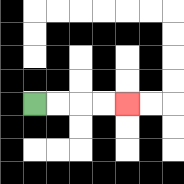{'start': '[1, 4]', 'end': '[5, 4]', 'path_directions': 'R,R,R,R', 'path_coordinates': '[[1, 4], [2, 4], [3, 4], [4, 4], [5, 4]]'}